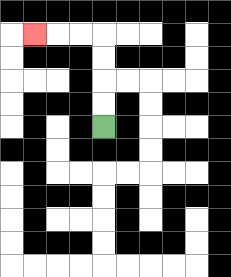{'start': '[4, 5]', 'end': '[1, 1]', 'path_directions': 'U,U,U,U,L,L,L', 'path_coordinates': '[[4, 5], [4, 4], [4, 3], [4, 2], [4, 1], [3, 1], [2, 1], [1, 1]]'}